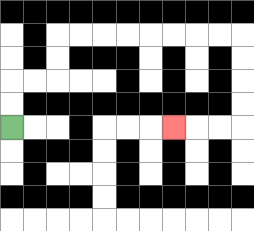{'start': '[0, 5]', 'end': '[7, 5]', 'path_directions': 'U,U,R,R,U,U,R,R,R,R,R,R,R,R,D,D,D,D,L,L,L', 'path_coordinates': '[[0, 5], [0, 4], [0, 3], [1, 3], [2, 3], [2, 2], [2, 1], [3, 1], [4, 1], [5, 1], [6, 1], [7, 1], [8, 1], [9, 1], [10, 1], [10, 2], [10, 3], [10, 4], [10, 5], [9, 5], [8, 5], [7, 5]]'}